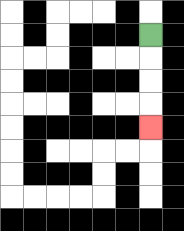{'start': '[6, 1]', 'end': '[6, 5]', 'path_directions': 'D,D,D,D', 'path_coordinates': '[[6, 1], [6, 2], [6, 3], [6, 4], [6, 5]]'}